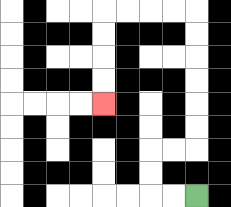{'start': '[8, 8]', 'end': '[4, 4]', 'path_directions': 'L,L,U,U,R,R,U,U,U,U,U,U,L,L,L,L,D,D,D,D', 'path_coordinates': '[[8, 8], [7, 8], [6, 8], [6, 7], [6, 6], [7, 6], [8, 6], [8, 5], [8, 4], [8, 3], [8, 2], [8, 1], [8, 0], [7, 0], [6, 0], [5, 0], [4, 0], [4, 1], [4, 2], [4, 3], [4, 4]]'}